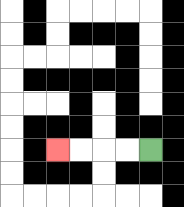{'start': '[6, 6]', 'end': '[2, 6]', 'path_directions': 'L,L,L,L', 'path_coordinates': '[[6, 6], [5, 6], [4, 6], [3, 6], [2, 6]]'}